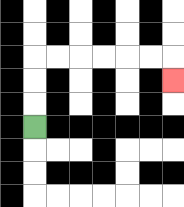{'start': '[1, 5]', 'end': '[7, 3]', 'path_directions': 'U,U,U,R,R,R,R,R,R,D', 'path_coordinates': '[[1, 5], [1, 4], [1, 3], [1, 2], [2, 2], [3, 2], [4, 2], [5, 2], [6, 2], [7, 2], [7, 3]]'}